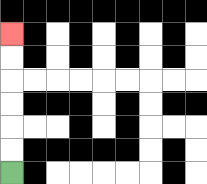{'start': '[0, 7]', 'end': '[0, 1]', 'path_directions': 'U,U,U,U,U,U', 'path_coordinates': '[[0, 7], [0, 6], [0, 5], [0, 4], [0, 3], [0, 2], [0, 1]]'}